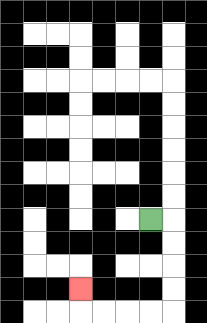{'start': '[6, 9]', 'end': '[3, 12]', 'path_directions': 'R,D,D,D,D,L,L,L,L,U', 'path_coordinates': '[[6, 9], [7, 9], [7, 10], [7, 11], [7, 12], [7, 13], [6, 13], [5, 13], [4, 13], [3, 13], [3, 12]]'}